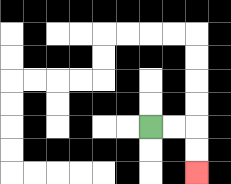{'start': '[6, 5]', 'end': '[8, 7]', 'path_directions': 'R,R,D,D', 'path_coordinates': '[[6, 5], [7, 5], [8, 5], [8, 6], [8, 7]]'}